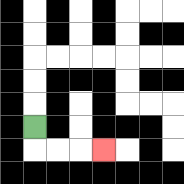{'start': '[1, 5]', 'end': '[4, 6]', 'path_directions': 'D,R,R,R', 'path_coordinates': '[[1, 5], [1, 6], [2, 6], [3, 6], [4, 6]]'}